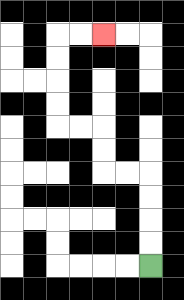{'start': '[6, 11]', 'end': '[4, 1]', 'path_directions': 'U,U,U,U,L,L,U,U,L,L,U,U,U,U,R,R', 'path_coordinates': '[[6, 11], [6, 10], [6, 9], [6, 8], [6, 7], [5, 7], [4, 7], [4, 6], [4, 5], [3, 5], [2, 5], [2, 4], [2, 3], [2, 2], [2, 1], [3, 1], [4, 1]]'}